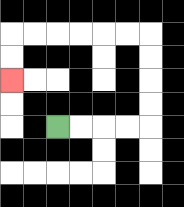{'start': '[2, 5]', 'end': '[0, 3]', 'path_directions': 'R,R,R,R,U,U,U,U,L,L,L,L,L,L,D,D', 'path_coordinates': '[[2, 5], [3, 5], [4, 5], [5, 5], [6, 5], [6, 4], [6, 3], [6, 2], [6, 1], [5, 1], [4, 1], [3, 1], [2, 1], [1, 1], [0, 1], [0, 2], [0, 3]]'}